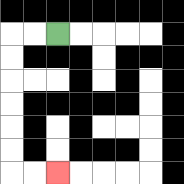{'start': '[2, 1]', 'end': '[2, 7]', 'path_directions': 'L,L,D,D,D,D,D,D,R,R', 'path_coordinates': '[[2, 1], [1, 1], [0, 1], [0, 2], [0, 3], [0, 4], [0, 5], [0, 6], [0, 7], [1, 7], [2, 7]]'}